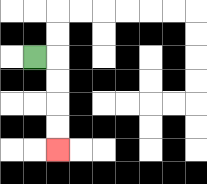{'start': '[1, 2]', 'end': '[2, 6]', 'path_directions': 'R,D,D,D,D', 'path_coordinates': '[[1, 2], [2, 2], [2, 3], [2, 4], [2, 5], [2, 6]]'}